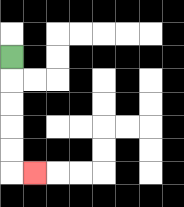{'start': '[0, 2]', 'end': '[1, 7]', 'path_directions': 'D,D,D,D,D,R', 'path_coordinates': '[[0, 2], [0, 3], [0, 4], [0, 5], [0, 6], [0, 7], [1, 7]]'}